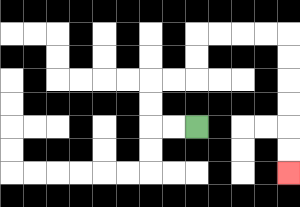{'start': '[8, 5]', 'end': '[12, 7]', 'path_directions': 'L,L,U,U,R,R,U,U,R,R,R,R,D,D,D,D,D,D', 'path_coordinates': '[[8, 5], [7, 5], [6, 5], [6, 4], [6, 3], [7, 3], [8, 3], [8, 2], [8, 1], [9, 1], [10, 1], [11, 1], [12, 1], [12, 2], [12, 3], [12, 4], [12, 5], [12, 6], [12, 7]]'}